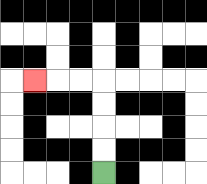{'start': '[4, 7]', 'end': '[1, 3]', 'path_directions': 'U,U,U,U,L,L,L', 'path_coordinates': '[[4, 7], [4, 6], [4, 5], [4, 4], [4, 3], [3, 3], [2, 3], [1, 3]]'}